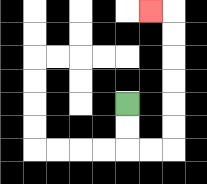{'start': '[5, 4]', 'end': '[6, 0]', 'path_directions': 'D,D,R,R,U,U,U,U,U,U,L', 'path_coordinates': '[[5, 4], [5, 5], [5, 6], [6, 6], [7, 6], [7, 5], [7, 4], [7, 3], [7, 2], [7, 1], [7, 0], [6, 0]]'}